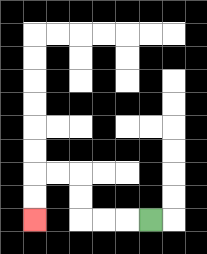{'start': '[6, 9]', 'end': '[1, 9]', 'path_directions': 'L,L,L,U,U,L,L,D,D', 'path_coordinates': '[[6, 9], [5, 9], [4, 9], [3, 9], [3, 8], [3, 7], [2, 7], [1, 7], [1, 8], [1, 9]]'}